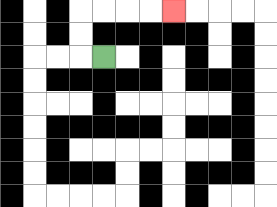{'start': '[4, 2]', 'end': '[7, 0]', 'path_directions': 'L,U,U,R,R,R,R', 'path_coordinates': '[[4, 2], [3, 2], [3, 1], [3, 0], [4, 0], [5, 0], [6, 0], [7, 0]]'}